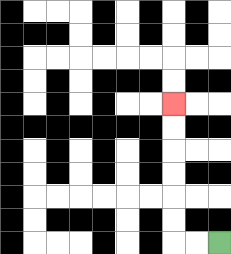{'start': '[9, 10]', 'end': '[7, 4]', 'path_directions': 'L,L,U,U,U,U,U,U', 'path_coordinates': '[[9, 10], [8, 10], [7, 10], [7, 9], [7, 8], [7, 7], [7, 6], [7, 5], [7, 4]]'}